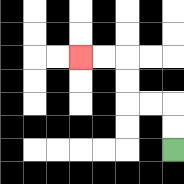{'start': '[7, 6]', 'end': '[3, 2]', 'path_directions': 'U,U,L,L,U,U,L,L', 'path_coordinates': '[[7, 6], [7, 5], [7, 4], [6, 4], [5, 4], [5, 3], [5, 2], [4, 2], [3, 2]]'}